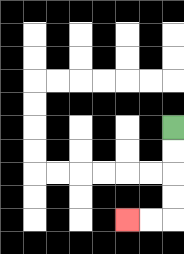{'start': '[7, 5]', 'end': '[5, 9]', 'path_directions': 'D,D,D,D,L,L', 'path_coordinates': '[[7, 5], [7, 6], [7, 7], [7, 8], [7, 9], [6, 9], [5, 9]]'}